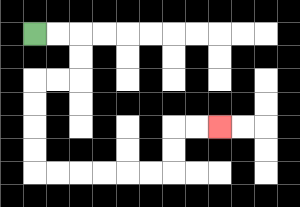{'start': '[1, 1]', 'end': '[9, 5]', 'path_directions': 'R,R,D,D,L,L,D,D,D,D,R,R,R,R,R,R,U,U,R,R', 'path_coordinates': '[[1, 1], [2, 1], [3, 1], [3, 2], [3, 3], [2, 3], [1, 3], [1, 4], [1, 5], [1, 6], [1, 7], [2, 7], [3, 7], [4, 7], [5, 7], [6, 7], [7, 7], [7, 6], [7, 5], [8, 5], [9, 5]]'}